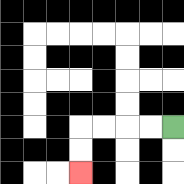{'start': '[7, 5]', 'end': '[3, 7]', 'path_directions': 'L,L,L,L,D,D', 'path_coordinates': '[[7, 5], [6, 5], [5, 5], [4, 5], [3, 5], [3, 6], [3, 7]]'}